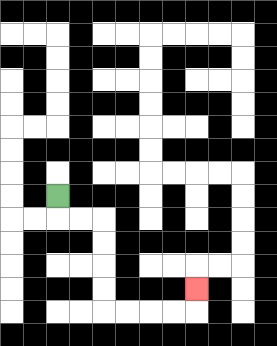{'start': '[2, 8]', 'end': '[8, 12]', 'path_directions': 'D,R,R,D,D,D,D,R,R,R,R,U', 'path_coordinates': '[[2, 8], [2, 9], [3, 9], [4, 9], [4, 10], [4, 11], [4, 12], [4, 13], [5, 13], [6, 13], [7, 13], [8, 13], [8, 12]]'}